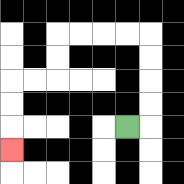{'start': '[5, 5]', 'end': '[0, 6]', 'path_directions': 'R,U,U,U,U,L,L,L,L,D,D,L,L,D,D,D', 'path_coordinates': '[[5, 5], [6, 5], [6, 4], [6, 3], [6, 2], [6, 1], [5, 1], [4, 1], [3, 1], [2, 1], [2, 2], [2, 3], [1, 3], [0, 3], [0, 4], [0, 5], [0, 6]]'}